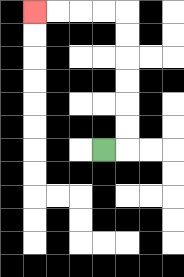{'start': '[4, 6]', 'end': '[1, 0]', 'path_directions': 'R,U,U,U,U,U,U,L,L,L,L', 'path_coordinates': '[[4, 6], [5, 6], [5, 5], [5, 4], [5, 3], [5, 2], [5, 1], [5, 0], [4, 0], [3, 0], [2, 0], [1, 0]]'}